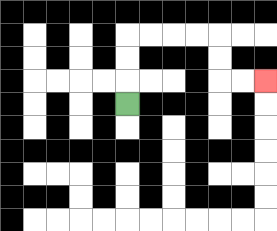{'start': '[5, 4]', 'end': '[11, 3]', 'path_directions': 'U,U,U,R,R,R,R,D,D,R,R', 'path_coordinates': '[[5, 4], [5, 3], [5, 2], [5, 1], [6, 1], [7, 1], [8, 1], [9, 1], [9, 2], [9, 3], [10, 3], [11, 3]]'}